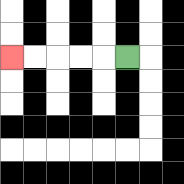{'start': '[5, 2]', 'end': '[0, 2]', 'path_directions': 'L,L,L,L,L', 'path_coordinates': '[[5, 2], [4, 2], [3, 2], [2, 2], [1, 2], [0, 2]]'}